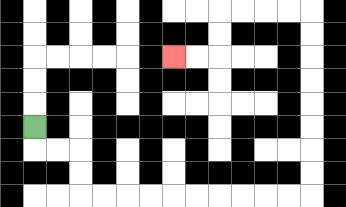{'start': '[1, 5]', 'end': '[7, 2]', 'path_directions': 'D,R,R,D,D,R,R,R,R,R,R,R,R,R,R,U,U,U,U,U,U,U,U,L,L,L,L,D,D,L,L', 'path_coordinates': '[[1, 5], [1, 6], [2, 6], [3, 6], [3, 7], [3, 8], [4, 8], [5, 8], [6, 8], [7, 8], [8, 8], [9, 8], [10, 8], [11, 8], [12, 8], [13, 8], [13, 7], [13, 6], [13, 5], [13, 4], [13, 3], [13, 2], [13, 1], [13, 0], [12, 0], [11, 0], [10, 0], [9, 0], [9, 1], [9, 2], [8, 2], [7, 2]]'}